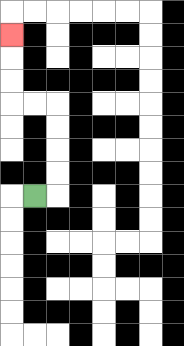{'start': '[1, 8]', 'end': '[0, 1]', 'path_directions': 'R,U,U,U,U,L,L,U,U,U', 'path_coordinates': '[[1, 8], [2, 8], [2, 7], [2, 6], [2, 5], [2, 4], [1, 4], [0, 4], [0, 3], [0, 2], [0, 1]]'}